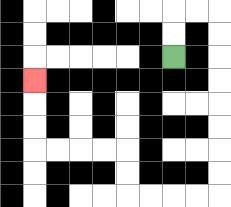{'start': '[7, 2]', 'end': '[1, 3]', 'path_directions': 'U,U,R,R,D,D,D,D,D,D,D,D,L,L,L,L,U,U,L,L,L,L,U,U,U', 'path_coordinates': '[[7, 2], [7, 1], [7, 0], [8, 0], [9, 0], [9, 1], [9, 2], [9, 3], [9, 4], [9, 5], [9, 6], [9, 7], [9, 8], [8, 8], [7, 8], [6, 8], [5, 8], [5, 7], [5, 6], [4, 6], [3, 6], [2, 6], [1, 6], [1, 5], [1, 4], [1, 3]]'}